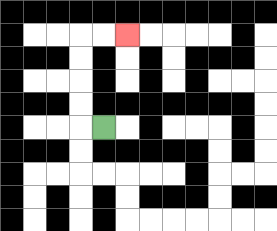{'start': '[4, 5]', 'end': '[5, 1]', 'path_directions': 'L,U,U,U,U,R,R', 'path_coordinates': '[[4, 5], [3, 5], [3, 4], [3, 3], [3, 2], [3, 1], [4, 1], [5, 1]]'}